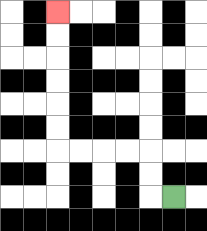{'start': '[7, 8]', 'end': '[2, 0]', 'path_directions': 'L,U,U,L,L,L,L,U,U,U,U,U,U', 'path_coordinates': '[[7, 8], [6, 8], [6, 7], [6, 6], [5, 6], [4, 6], [3, 6], [2, 6], [2, 5], [2, 4], [2, 3], [2, 2], [2, 1], [2, 0]]'}